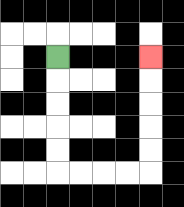{'start': '[2, 2]', 'end': '[6, 2]', 'path_directions': 'D,D,D,D,D,R,R,R,R,U,U,U,U,U', 'path_coordinates': '[[2, 2], [2, 3], [2, 4], [2, 5], [2, 6], [2, 7], [3, 7], [4, 7], [5, 7], [6, 7], [6, 6], [6, 5], [6, 4], [6, 3], [6, 2]]'}